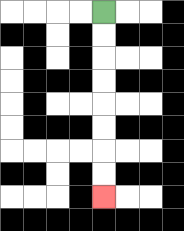{'start': '[4, 0]', 'end': '[4, 8]', 'path_directions': 'D,D,D,D,D,D,D,D', 'path_coordinates': '[[4, 0], [4, 1], [4, 2], [4, 3], [4, 4], [4, 5], [4, 6], [4, 7], [4, 8]]'}